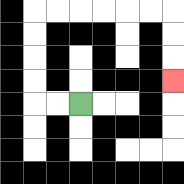{'start': '[3, 4]', 'end': '[7, 3]', 'path_directions': 'L,L,U,U,U,U,R,R,R,R,R,R,D,D,D', 'path_coordinates': '[[3, 4], [2, 4], [1, 4], [1, 3], [1, 2], [1, 1], [1, 0], [2, 0], [3, 0], [4, 0], [5, 0], [6, 0], [7, 0], [7, 1], [7, 2], [7, 3]]'}